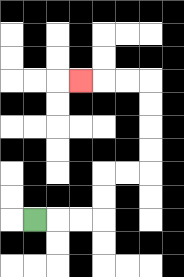{'start': '[1, 9]', 'end': '[3, 3]', 'path_directions': 'R,R,R,U,U,R,R,U,U,U,U,L,L,L', 'path_coordinates': '[[1, 9], [2, 9], [3, 9], [4, 9], [4, 8], [4, 7], [5, 7], [6, 7], [6, 6], [6, 5], [6, 4], [6, 3], [5, 3], [4, 3], [3, 3]]'}